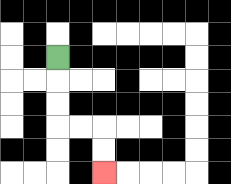{'start': '[2, 2]', 'end': '[4, 7]', 'path_directions': 'D,D,D,R,R,D,D', 'path_coordinates': '[[2, 2], [2, 3], [2, 4], [2, 5], [3, 5], [4, 5], [4, 6], [4, 7]]'}